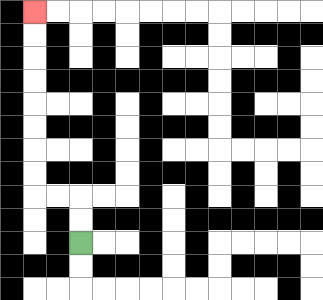{'start': '[3, 10]', 'end': '[1, 0]', 'path_directions': 'U,U,L,L,U,U,U,U,U,U,U,U', 'path_coordinates': '[[3, 10], [3, 9], [3, 8], [2, 8], [1, 8], [1, 7], [1, 6], [1, 5], [1, 4], [1, 3], [1, 2], [1, 1], [1, 0]]'}